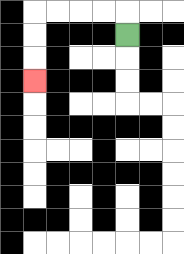{'start': '[5, 1]', 'end': '[1, 3]', 'path_directions': 'U,L,L,L,L,D,D,D', 'path_coordinates': '[[5, 1], [5, 0], [4, 0], [3, 0], [2, 0], [1, 0], [1, 1], [1, 2], [1, 3]]'}